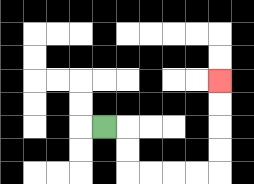{'start': '[4, 5]', 'end': '[9, 3]', 'path_directions': 'R,D,D,R,R,R,R,U,U,U,U', 'path_coordinates': '[[4, 5], [5, 5], [5, 6], [5, 7], [6, 7], [7, 7], [8, 7], [9, 7], [9, 6], [9, 5], [9, 4], [9, 3]]'}